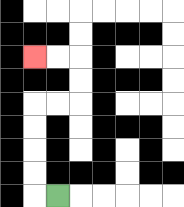{'start': '[2, 8]', 'end': '[1, 2]', 'path_directions': 'L,U,U,U,U,R,R,U,U,L,L', 'path_coordinates': '[[2, 8], [1, 8], [1, 7], [1, 6], [1, 5], [1, 4], [2, 4], [3, 4], [3, 3], [3, 2], [2, 2], [1, 2]]'}